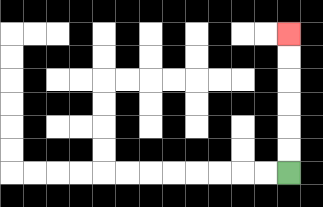{'start': '[12, 7]', 'end': '[12, 1]', 'path_directions': 'U,U,U,U,U,U', 'path_coordinates': '[[12, 7], [12, 6], [12, 5], [12, 4], [12, 3], [12, 2], [12, 1]]'}